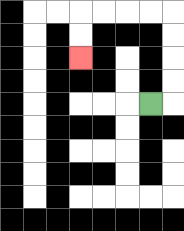{'start': '[6, 4]', 'end': '[3, 2]', 'path_directions': 'R,U,U,U,U,L,L,L,L,D,D', 'path_coordinates': '[[6, 4], [7, 4], [7, 3], [7, 2], [7, 1], [7, 0], [6, 0], [5, 0], [4, 0], [3, 0], [3, 1], [3, 2]]'}